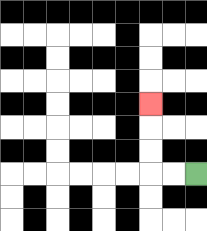{'start': '[8, 7]', 'end': '[6, 4]', 'path_directions': 'L,L,U,U,U', 'path_coordinates': '[[8, 7], [7, 7], [6, 7], [6, 6], [6, 5], [6, 4]]'}